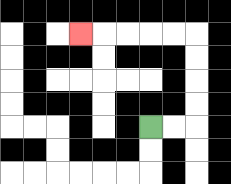{'start': '[6, 5]', 'end': '[3, 1]', 'path_directions': 'R,R,U,U,U,U,L,L,L,L,L', 'path_coordinates': '[[6, 5], [7, 5], [8, 5], [8, 4], [8, 3], [8, 2], [8, 1], [7, 1], [6, 1], [5, 1], [4, 1], [3, 1]]'}